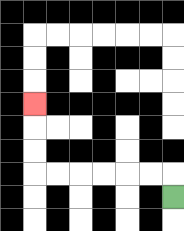{'start': '[7, 8]', 'end': '[1, 4]', 'path_directions': 'U,L,L,L,L,L,L,U,U,U', 'path_coordinates': '[[7, 8], [7, 7], [6, 7], [5, 7], [4, 7], [3, 7], [2, 7], [1, 7], [1, 6], [1, 5], [1, 4]]'}